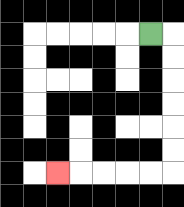{'start': '[6, 1]', 'end': '[2, 7]', 'path_directions': 'R,D,D,D,D,D,D,L,L,L,L,L', 'path_coordinates': '[[6, 1], [7, 1], [7, 2], [7, 3], [7, 4], [7, 5], [7, 6], [7, 7], [6, 7], [5, 7], [4, 7], [3, 7], [2, 7]]'}